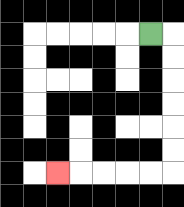{'start': '[6, 1]', 'end': '[2, 7]', 'path_directions': 'R,D,D,D,D,D,D,L,L,L,L,L', 'path_coordinates': '[[6, 1], [7, 1], [7, 2], [7, 3], [7, 4], [7, 5], [7, 6], [7, 7], [6, 7], [5, 7], [4, 7], [3, 7], [2, 7]]'}